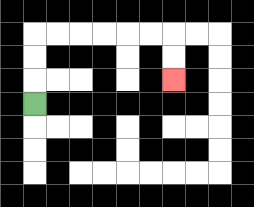{'start': '[1, 4]', 'end': '[7, 3]', 'path_directions': 'U,U,U,R,R,R,R,R,R,D,D', 'path_coordinates': '[[1, 4], [1, 3], [1, 2], [1, 1], [2, 1], [3, 1], [4, 1], [5, 1], [6, 1], [7, 1], [7, 2], [7, 3]]'}